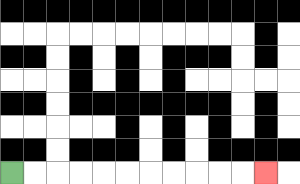{'start': '[0, 7]', 'end': '[11, 7]', 'path_directions': 'R,R,R,R,R,R,R,R,R,R,R', 'path_coordinates': '[[0, 7], [1, 7], [2, 7], [3, 7], [4, 7], [5, 7], [6, 7], [7, 7], [8, 7], [9, 7], [10, 7], [11, 7]]'}